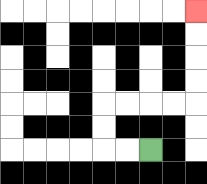{'start': '[6, 6]', 'end': '[8, 0]', 'path_directions': 'L,L,U,U,R,R,R,R,U,U,U,U', 'path_coordinates': '[[6, 6], [5, 6], [4, 6], [4, 5], [4, 4], [5, 4], [6, 4], [7, 4], [8, 4], [8, 3], [8, 2], [8, 1], [8, 0]]'}